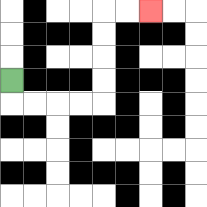{'start': '[0, 3]', 'end': '[6, 0]', 'path_directions': 'D,R,R,R,R,U,U,U,U,R,R', 'path_coordinates': '[[0, 3], [0, 4], [1, 4], [2, 4], [3, 4], [4, 4], [4, 3], [4, 2], [4, 1], [4, 0], [5, 0], [6, 0]]'}